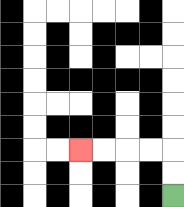{'start': '[7, 8]', 'end': '[3, 6]', 'path_directions': 'U,U,L,L,L,L', 'path_coordinates': '[[7, 8], [7, 7], [7, 6], [6, 6], [5, 6], [4, 6], [3, 6]]'}